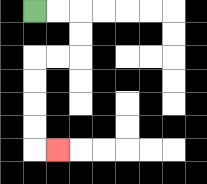{'start': '[1, 0]', 'end': '[2, 6]', 'path_directions': 'R,R,D,D,L,L,D,D,D,D,R', 'path_coordinates': '[[1, 0], [2, 0], [3, 0], [3, 1], [3, 2], [2, 2], [1, 2], [1, 3], [1, 4], [1, 5], [1, 6], [2, 6]]'}